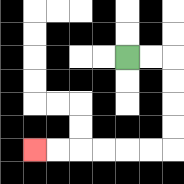{'start': '[5, 2]', 'end': '[1, 6]', 'path_directions': 'R,R,D,D,D,D,L,L,L,L,L,L', 'path_coordinates': '[[5, 2], [6, 2], [7, 2], [7, 3], [7, 4], [7, 5], [7, 6], [6, 6], [5, 6], [4, 6], [3, 6], [2, 6], [1, 6]]'}